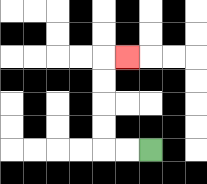{'start': '[6, 6]', 'end': '[5, 2]', 'path_directions': 'L,L,U,U,U,U,R', 'path_coordinates': '[[6, 6], [5, 6], [4, 6], [4, 5], [4, 4], [4, 3], [4, 2], [5, 2]]'}